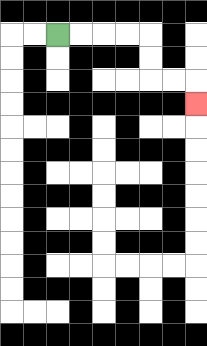{'start': '[2, 1]', 'end': '[8, 4]', 'path_directions': 'R,R,R,R,D,D,R,R,D', 'path_coordinates': '[[2, 1], [3, 1], [4, 1], [5, 1], [6, 1], [6, 2], [6, 3], [7, 3], [8, 3], [8, 4]]'}